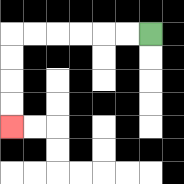{'start': '[6, 1]', 'end': '[0, 5]', 'path_directions': 'L,L,L,L,L,L,D,D,D,D', 'path_coordinates': '[[6, 1], [5, 1], [4, 1], [3, 1], [2, 1], [1, 1], [0, 1], [0, 2], [0, 3], [0, 4], [0, 5]]'}